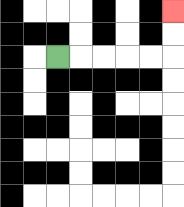{'start': '[2, 2]', 'end': '[7, 0]', 'path_directions': 'R,R,R,R,R,U,U', 'path_coordinates': '[[2, 2], [3, 2], [4, 2], [5, 2], [6, 2], [7, 2], [7, 1], [7, 0]]'}